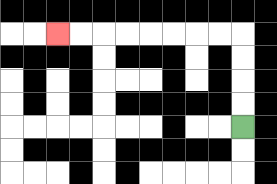{'start': '[10, 5]', 'end': '[2, 1]', 'path_directions': 'U,U,U,U,L,L,L,L,L,L,L,L', 'path_coordinates': '[[10, 5], [10, 4], [10, 3], [10, 2], [10, 1], [9, 1], [8, 1], [7, 1], [6, 1], [5, 1], [4, 1], [3, 1], [2, 1]]'}